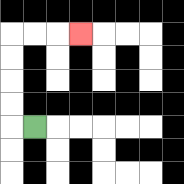{'start': '[1, 5]', 'end': '[3, 1]', 'path_directions': 'L,U,U,U,U,R,R,R', 'path_coordinates': '[[1, 5], [0, 5], [0, 4], [0, 3], [0, 2], [0, 1], [1, 1], [2, 1], [3, 1]]'}